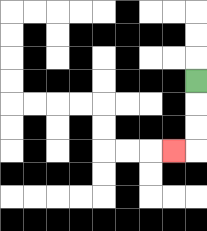{'start': '[8, 3]', 'end': '[7, 6]', 'path_directions': 'D,D,D,L', 'path_coordinates': '[[8, 3], [8, 4], [8, 5], [8, 6], [7, 6]]'}